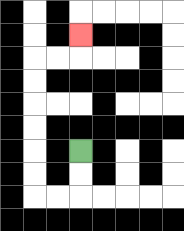{'start': '[3, 6]', 'end': '[3, 1]', 'path_directions': 'D,D,L,L,U,U,U,U,U,U,R,R,U', 'path_coordinates': '[[3, 6], [3, 7], [3, 8], [2, 8], [1, 8], [1, 7], [1, 6], [1, 5], [1, 4], [1, 3], [1, 2], [2, 2], [3, 2], [3, 1]]'}